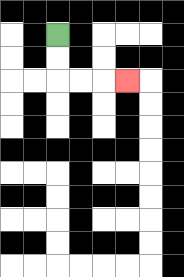{'start': '[2, 1]', 'end': '[5, 3]', 'path_directions': 'D,D,R,R,R', 'path_coordinates': '[[2, 1], [2, 2], [2, 3], [3, 3], [4, 3], [5, 3]]'}